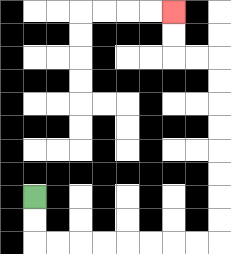{'start': '[1, 8]', 'end': '[7, 0]', 'path_directions': 'D,D,R,R,R,R,R,R,R,R,U,U,U,U,U,U,U,U,L,L,U,U', 'path_coordinates': '[[1, 8], [1, 9], [1, 10], [2, 10], [3, 10], [4, 10], [5, 10], [6, 10], [7, 10], [8, 10], [9, 10], [9, 9], [9, 8], [9, 7], [9, 6], [9, 5], [9, 4], [9, 3], [9, 2], [8, 2], [7, 2], [7, 1], [7, 0]]'}